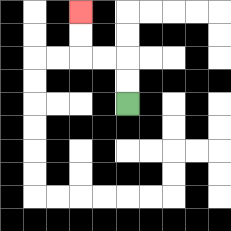{'start': '[5, 4]', 'end': '[3, 0]', 'path_directions': 'U,U,L,L,U,U', 'path_coordinates': '[[5, 4], [5, 3], [5, 2], [4, 2], [3, 2], [3, 1], [3, 0]]'}